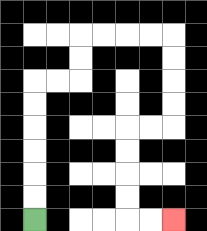{'start': '[1, 9]', 'end': '[7, 9]', 'path_directions': 'U,U,U,U,U,U,R,R,U,U,R,R,R,R,D,D,D,D,L,L,D,D,D,D,R,R', 'path_coordinates': '[[1, 9], [1, 8], [1, 7], [1, 6], [1, 5], [1, 4], [1, 3], [2, 3], [3, 3], [3, 2], [3, 1], [4, 1], [5, 1], [6, 1], [7, 1], [7, 2], [7, 3], [7, 4], [7, 5], [6, 5], [5, 5], [5, 6], [5, 7], [5, 8], [5, 9], [6, 9], [7, 9]]'}